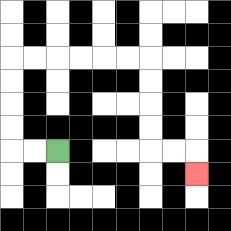{'start': '[2, 6]', 'end': '[8, 7]', 'path_directions': 'L,L,U,U,U,U,R,R,R,R,R,R,D,D,D,D,R,R,D', 'path_coordinates': '[[2, 6], [1, 6], [0, 6], [0, 5], [0, 4], [0, 3], [0, 2], [1, 2], [2, 2], [3, 2], [4, 2], [5, 2], [6, 2], [6, 3], [6, 4], [6, 5], [6, 6], [7, 6], [8, 6], [8, 7]]'}